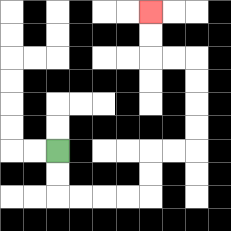{'start': '[2, 6]', 'end': '[6, 0]', 'path_directions': 'D,D,R,R,R,R,U,U,R,R,U,U,U,U,L,L,U,U', 'path_coordinates': '[[2, 6], [2, 7], [2, 8], [3, 8], [4, 8], [5, 8], [6, 8], [6, 7], [6, 6], [7, 6], [8, 6], [8, 5], [8, 4], [8, 3], [8, 2], [7, 2], [6, 2], [6, 1], [6, 0]]'}